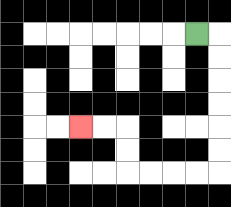{'start': '[8, 1]', 'end': '[3, 5]', 'path_directions': 'R,D,D,D,D,D,D,L,L,L,L,U,U,L,L', 'path_coordinates': '[[8, 1], [9, 1], [9, 2], [9, 3], [9, 4], [9, 5], [9, 6], [9, 7], [8, 7], [7, 7], [6, 7], [5, 7], [5, 6], [5, 5], [4, 5], [3, 5]]'}